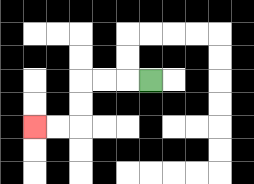{'start': '[6, 3]', 'end': '[1, 5]', 'path_directions': 'L,L,L,D,D,L,L', 'path_coordinates': '[[6, 3], [5, 3], [4, 3], [3, 3], [3, 4], [3, 5], [2, 5], [1, 5]]'}